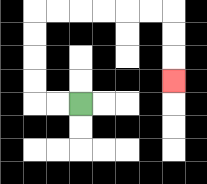{'start': '[3, 4]', 'end': '[7, 3]', 'path_directions': 'L,L,U,U,U,U,R,R,R,R,R,R,D,D,D', 'path_coordinates': '[[3, 4], [2, 4], [1, 4], [1, 3], [1, 2], [1, 1], [1, 0], [2, 0], [3, 0], [4, 0], [5, 0], [6, 0], [7, 0], [7, 1], [7, 2], [7, 3]]'}